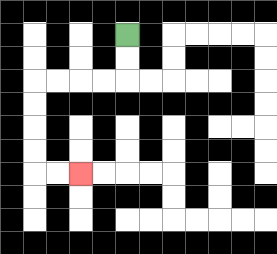{'start': '[5, 1]', 'end': '[3, 7]', 'path_directions': 'D,D,L,L,L,L,D,D,D,D,R,R', 'path_coordinates': '[[5, 1], [5, 2], [5, 3], [4, 3], [3, 3], [2, 3], [1, 3], [1, 4], [1, 5], [1, 6], [1, 7], [2, 7], [3, 7]]'}